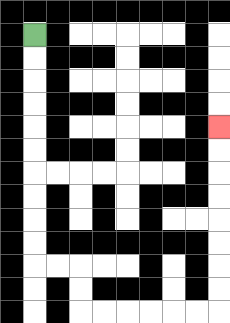{'start': '[1, 1]', 'end': '[9, 5]', 'path_directions': 'D,D,D,D,D,D,D,D,D,D,R,R,D,D,R,R,R,R,R,R,U,U,U,U,U,U,U,U', 'path_coordinates': '[[1, 1], [1, 2], [1, 3], [1, 4], [1, 5], [1, 6], [1, 7], [1, 8], [1, 9], [1, 10], [1, 11], [2, 11], [3, 11], [3, 12], [3, 13], [4, 13], [5, 13], [6, 13], [7, 13], [8, 13], [9, 13], [9, 12], [9, 11], [9, 10], [9, 9], [9, 8], [9, 7], [9, 6], [9, 5]]'}